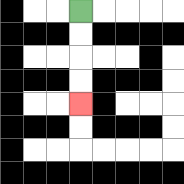{'start': '[3, 0]', 'end': '[3, 4]', 'path_directions': 'D,D,D,D', 'path_coordinates': '[[3, 0], [3, 1], [3, 2], [3, 3], [3, 4]]'}